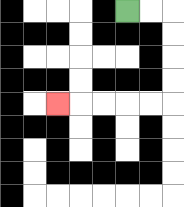{'start': '[5, 0]', 'end': '[2, 4]', 'path_directions': 'R,R,D,D,D,D,L,L,L,L,L', 'path_coordinates': '[[5, 0], [6, 0], [7, 0], [7, 1], [7, 2], [7, 3], [7, 4], [6, 4], [5, 4], [4, 4], [3, 4], [2, 4]]'}